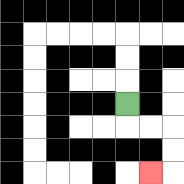{'start': '[5, 4]', 'end': '[6, 7]', 'path_directions': 'D,R,R,D,D,L', 'path_coordinates': '[[5, 4], [5, 5], [6, 5], [7, 5], [7, 6], [7, 7], [6, 7]]'}